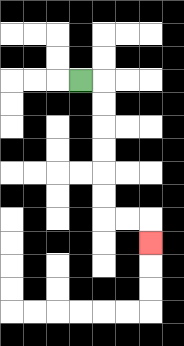{'start': '[3, 3]', 'end': '[6, 10]', 'path_directions': 'R,D,D,D,D,D,D,R,R,D', 'path_coordinates': '[[3, 3], [4, 3], [4, 4], [4, 5], [4, 6], [4, 7], [4, 8], [4, 9], [5, 9], [6, 9], [6, 10]]'}